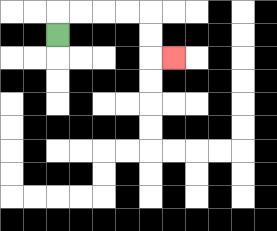{'start': '[2, 1]', 'end': '[7, 2]', 'path_directions': 'U,R,R,R,R,D,D,R', 'path_coordinates': '[[2, 1], [2, 0], [3, 0], [4, 0], [5, 0], [6, 0], [6, 1], [6, 2], [7, 2]]'}